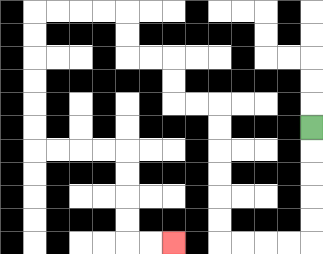{'start': '[13, 5]', 'end': '[7, 10]', 'path_directions': 'D,D,D,D,D,L,L,L,L,U,U,U,U,U,U,L,L,U,U,L,L,U,U,L,L,L,L,D,D,D,D,D,D,R,R,R,R,D,D,D,D,R,R', 'path_coordinates': '[[13, 5], [13, 6], [13, 7], [13, 8], [13, 9], [13, 10], [12, 10], [11, 10], [10, 10], [9, 10], [9, 9], [9, 8], [9, 7], [9, 6], [9, 5], [9, 4], [8, 4], [7, 4], [7, 3], [7, 2], [6, 2], [5, 2], [5, 1], [5, 0], [4, 0], [3, 0], [2, 0], [1, 0], [1, 1], [1, 2], [1, 3], [1, 4], [1, 5], [1, 6], [2, 6], [3, 6], [4, 6], [5, 6], [5, 7], [5, 8], [5, 9], [5, 10], [6, 10], [7, 10]]'}